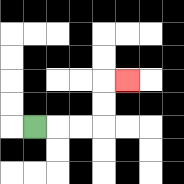{'start': '[1, 5]', 'end': '[5, 3]', 'path_directions': 'R,R,R,U,U,R', 'path_coordinates': '[[1, 5], [2, 5], [3, 5], [4, 5], [4, 4], [4, 3], [5, 3]]'}